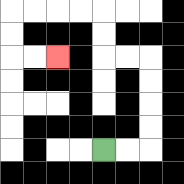{'start': '[4, 6]', 'end': '[2, 2]', 'path_directions': 'R,R,U,U,U,U,L,L,U,U,L,L,L,L,D,D,R,R', 'path_coordinates': '[[4, 6], [5, 6], [6, 6], [6, 5], [6, 4], [6, 3], [6, 2], [5, 2], [4, 2], [4, 1], [4, 0], [3, 0], [2, 0], [1, 0], [0, 0], [0, 1], [0, 2], [1, 2], [2, 2]]'}